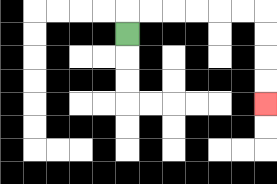{'start': '[5, 1]', 'end': '[11, 4]', 'path_directions': 'U,R,R,R,R,R,R,D,D,D,D', 'path_coordinates': '[[5, 1], [5, 0], [6, 0], [7, 0], [8, 0], [9, 0], [10, 0], [11, 0], [11, 1], [11, 2], [11, 3], [11, 4]]'}